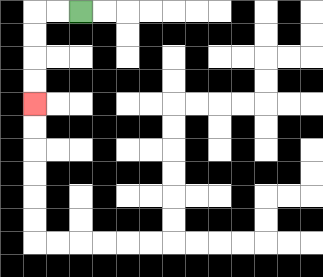{'start': '[3, 0]', 'end': '[1, 4]', 'path_directions': 'L,L,D,D,D,D', 'path_coordinates': '[[3, 0], [2, 0], [1, 0], [1, 1], [1, 2], [1, 3], [1, 4]]'}